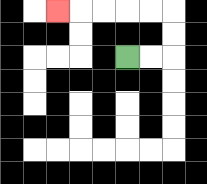{'start': '[5, 2]', 'end': '[2, 0]', 'path_directions': 'R,R,U,U,L,L,L,L,L', 'path_coordinates': '[[5, 2], [6, 2], [7, 2], [7, 1], [7, 0], [6, 0], [5, 0], [4, 0], [3, 0], [2, 0]]'}